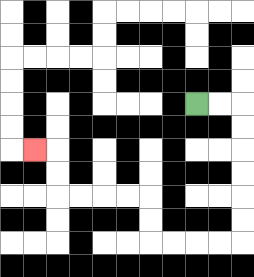{'start': '[8, 4]', 'end': '[1, 6]', 'path_directions': 'R,R,D,D,D,D,D,D,L,L,L,L,U,U,L,L,L,L,U,U,L', 'path_coordinates': '[[8, 4], [9, 4], [10, 4], [10, 5], [10, 6], [10, 7], [10, 8], [10, 9], [10, 10], [9, 10], [8, 10], [7, 10], [6, 10], [6, 9], [6, 8], [5, 8], [4, 8], [3, 8], [2, 8], [2, 7], [2, 6], [1, 6]]'}